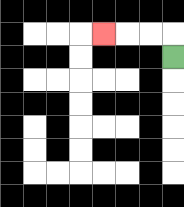{'start': '[7, 2]', 'end': '[4, 1]', 'path_directions': 'U,L,L,L', 'path_coordinates': '[[7, 2], [7, 1], [6, 1], [5, 1], [4, 1]]'}